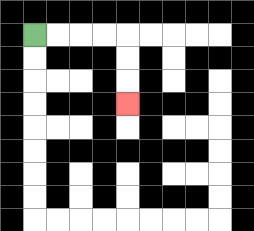{'start': '[1, 1]', 'end': '[5, 4]', 'path_directions': 'R,R,R,R,D,D,D', 'path_coordinates': '[[1, 1], [2, 1], [3, 1], [4, 1], [5, 1], [5, 2], [5, 3], [5, 4]]'}